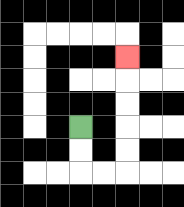{'start': '[3, 5]', 'end': '[5, 2]', 'path_directions': 'D,D,R,R,U,U,U,U,U', 'path_coordinates': '[[3, 5], [3, 6], [3, 7], [4, 7], [5, 7], [5, 6], [5, 5], [5, 4], [5, 3], [5, 2]]'}